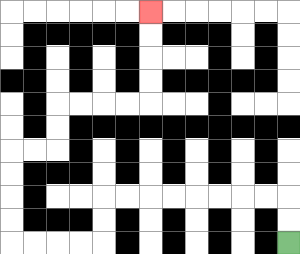{'start': '[12, 10]', 'end': '[6, 0]', 'path_directions': 'U,U,L,L,L,L,L,L,L,L,D,D,L,L,L,L,U,U,U,U,R,R,U,U,R,R,R,R,U,U,U,U', 'path_coordinates': '[[12, 10], [12, 9], [12, 8], [11, 8], [10, 8], [9, 8], [8, 8], [7, 8], [6, 8], [5, 8], [4, 8], [4, 9], [4, 10], [3, 10], [2, 10], [1, 10], [0, 10], [0, 9], [0, 8], [0, 7], [0, 6], [1, 6], [2, 6], [2, 5], [2, 4], [3, 4], [4, 4], [5, 4], [6, 4], [6, 3], [6, 2], [6, 1], [6, 0]]'}